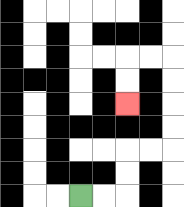{'start': '[3, 8]', 'end': '[5, 4]', 'path_directions': 'R,R,U,U,R,R,U,U,U,U,L,L,D,D', 'path_coordinates': '[[3, 8], [4, 8], [5, 8], [5, 7], [5, 6], [6, 6], [7, 6], [7, 5], [7, 4], [7, 3], [7, 2], [6, 2], [5, 2], [5, 3], [5, 4]]'}